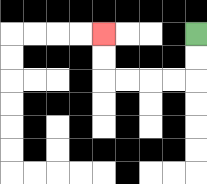{'start': '[8, 1]', 'end': '[4, 1]', 'path_directions': 'D,D,L,L,L,L,U,U', 'path_coordinates': '[[8, 1], [8, 2], [8, 3], [7, 3], [6, 3], [5, 3], [4, 3], [4, 2], [4, 1]]'}